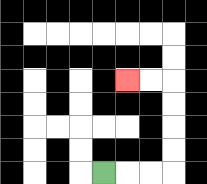{'start': '[4, 7]', 'end': '[5, 3]', 'path_directions': 'R,R,R,U,U,U,U,L,L', 'path_coordinates': '[[4, 7], [5, 7], [6, 7], [7, 7], [7, 6], [7, 5], [7, 4], [7, 3], [6, 3], [5, 3]]'}